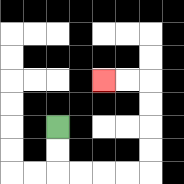{'start': '[2, 5]', 'end': '[4, 3]', 'path_directions': 'D,D,R,R,R,R,U,U,U,U,L,L', 'path_coordinates': '[[2, 5], [2, 6], [2, 7], [3, 7], [4, 7], [5, 7], [6, 7], [6, 6], [6, 5], [6, 4], [6, 3], [5, 3], [4, 3]]'}